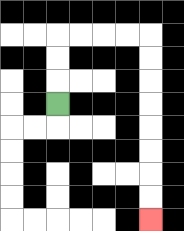{'start': '[2, 4]', 'end': '[6, 9]', 'path_directions': 'U,U,U,R,R,R,R,D,D,D,D,D,D,D,D', 'path_coordinates': '[[2, 4], [2, 3], [2, 2], [2, 1], [3, 1], [4, 1], [5, 1], [6, 1], [6, 2], [6, 3], [6, 4], [6, 5], [6, 6], [6, 7], [6, 8], [6, 9]]'}